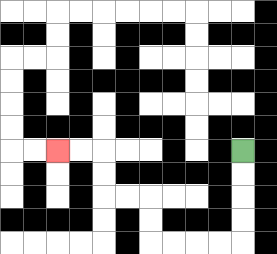{'start': '[10, 6]', 'end': '[2, 6]', 'path_directions': 'D,D,D,D,L,L,L,L,U,U,L,L,U,U,L,L', 'path_coordinates': '[[10, 6], [10, 7], [10, 8], [10, 9], [10, 10], [9, 10], [8, 10], [7, 10], [6, 10], [6, 9], [6, 8], [5, 8], [4, 8], [4, 7], [4, 6], [3, 6], [2, 6]]'}